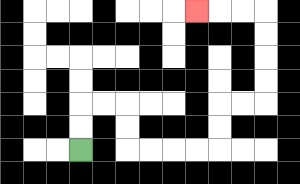{'start': '[3, 6]', 'end': '[8, 0]', 'path_directions': 'U,U,R,R,D,D,R,R,R,R,U,U,R,R,U,U,U,U,L,L,L', 'path_coordinates': '[[3, 6], [3, 5], [3, 4], [4, 4], [5, 4], [5, 5], [5, 6], [6, 6], [7, 6], [8, 6], [9, 6], [9, 5], [9, 4], [10, 4], [11, 4], [11, 3], [11, 2], [11, 1], [11, 0], [10, 0], [9, 0], [8, 0]]'}